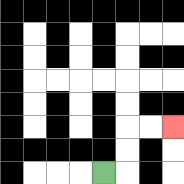{'start': '[4, 7]', 'end': '[7, 5]', 'path_directions': 'R,U,U,R,R', 'path_coordinates': '[[4, 7], [5, 7], [5, 6], [5, 5], [6, 5], [7, 5]]'}